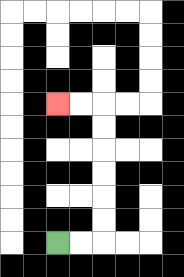{'start': '[2, 10]', 'end': '[2, 4]', 'path_directions': 'R,R,U,U,U,U,U,U,L,L', 'path_coordinates': '[[2, 10], [3, 10], [4, 10], [4, 9], [4, 8], [4, 7], [4, 6], [4, 5], [4, 4], [3, 4], [2, 4]]'}